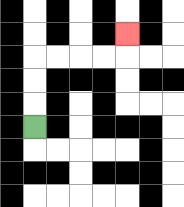{'start': '[1, 5]', 'end': '[5, 1]', 'path_directions': 'U,U,U,R,R,R,R,U', 'path_coordinates': '[[1, 5], [1, 4], [1, 3], [1, 2], [2, 2], [3, 2], [4, 2], [5, 2], [5, 1]]'}